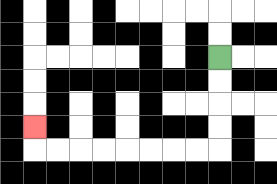{'start': '[9, 2]', 'end': '[1, 5]', 'path_directions': 'D,D,D,D,L,L,L,L,L,L,L,L,U', 'path_coordinates': '[[9, 2], [9, 3], [9, 4], [9, 5], [9, 6], [8, 6], [7, 6], [6, 6], [5, 6], [4, 6], [3, 6], [2, 6], [1, 6], [1, 5]]'}